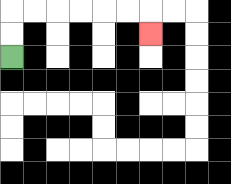{'start': '[0, 2]', 'end': '[6, 1]', 'path_directions': 'U,U,R,R,R,R,R,R,D', 'path_coordinates': '[[0, 2], [0, 1], [0, 0], [1, 0], [2, 0], [3, 0], [4, 0], [5, 0], [6, 0], [6, 1]]'}